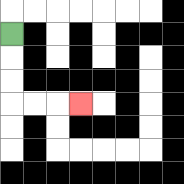{'start': '[0, 1]', 'end': '[3, 4]', 'path_directions': 'D,D,D,R,R,R', 'path_coordinates': '[[0, 1], [0, 2], [0, 3], [0, 4], [1, 4], [2, 4], [3, 4]]'}